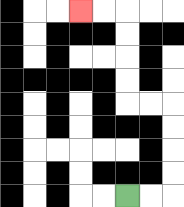{'start': '[5, 8]', 'end': '[3, 0]', 'path_directions': 'R,R,U,U,U,U,L,L,U,U,U,U,L,L', 'path_coordinates': '[[5, 8], [6, 8], [7, 8], [7, 7], [7, 6], [7, 5], [7, 4], [6, 4], [5, 4], [5, 3], [5, 2], [5, 1], [5, 0], [4, 0], [3, 0]]'}